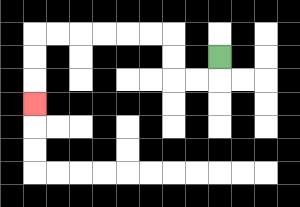{'start': '[9, 2]', 'end': '[1, 4]', 'path_directions': 'D,L,L,U,U,L,L,L,L,L,L,D,D,D', 'path_coordinates': '[[9, 2], [9, 3], [8, 3], [7, 3], [7, 2], [7, 1], [6, 1], [5, 1], [4, 1], [3, 1], [2, 1], [1, 1], [1, 2], [1, 3], [1, 4]]'}